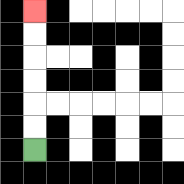{'start': '[1, 6]', 'end': '[1, 0]', 'path_directions': 'U,U,U,U,U,U', 'path_coordinates': '[[1, 6], [1, 5], [1, 4], [1, 3], [1, 2], [1, 1], [1, 0]]'}